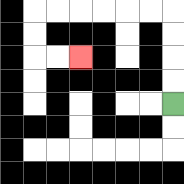{'start': '[7, 4]', 'end': '[3, 2]', 'path_directions': 'U,U,U,U,L,L,L,L,L,L,D,D,R,R', 'path_coordinates': '[[7, 4], [7, 3], [7, 2], [7, 1], [7, 0], [6, 0], [5, 0], [4, 0], [3, 0], [2, 0], [1, 0], [1, 1], [1, 2], [2, 2], [3, 2]]'}